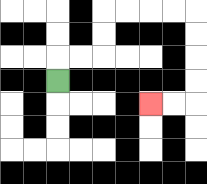{'start': '[2, 3]', 'end': '[6, 4]', 'path_directions': 'U,R,R,U,U,R,R,R,R,D,D,D,D,L,L', 'path_coordinates': '[[2, 3], [2, 2], [3, 2], [4, 2], [4, 1], [4, 0], [5, 0], [6, 0], [7, 0], [8, 0], [8, 1], [8, 2], [8, 3], [8, 4], [7, 4], [6, 4]]'}